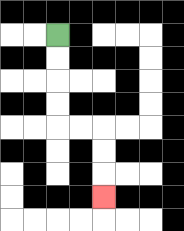{'start': '[2, 1]', 'end': '[4, 8]', 'path_directions': 'D,D,D,D,R,R,D,D,D', 'path_coordinates': '[[2, 1], [2, 2], [2, 3], [2, 4], [2, 5], [3, 5], [4, 5], [4, 6], [4, 7], [4, 8]]'}